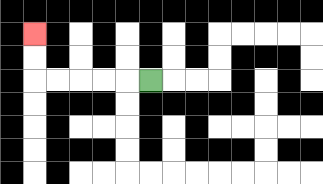{'start': '[6, 3]', 'end': '[1, 1]', 'path_directions': 'L,L,L,L,L,U,U', 'path_coordinates': '[[6, 3], [5, 3], [4, 3], [3, 3], [2, 3], [1, 3], [1, 2], [1, 1]]'}